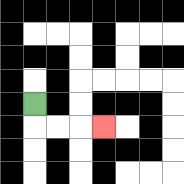{'start': '[1, 4]', 'end': '[4, 5]', 'path_directions': 'D,R,R,R', 'path_coordinates': '[[1, 4], [1, 5], [2, 5], [3, 5], [4, 5]]'}